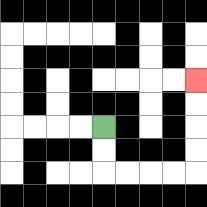{'start': '[4, 5]', 'end': '[8, 3]', 'path_directions': 'D,D,R,R,R,R,U,U,U,U', 'path_coordinates': '[[4, 5], [4, 6], [4, 7], [5, 7], [6, 7], [7, 7], [8, 7], [8, 6], [8, 5], [8, 4], [8, 3]]'}